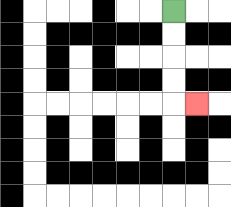{'start': '[7, 0]', 'end': '[8, 4]', 'path_directions': 'D,D,D,D,R', 'path_coordinates': '[[7, 0], [7, 1], [7, 2], [7, 3], [7, 4], [8, 4]]'}